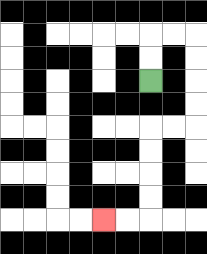{'start': '[6, 3]', 'end': '[4, 9]', 'path_directions': 'U,U,R,R,D,D,D,D,L,L,D,D,D,D,L,L', 'path_coordinates': '[[6, 3], [6, 2], [6, 1], [7, 1], [8, 1], [8, 2], [8, 3], [8, 4], [8, 5], [7, 5], [6, 5], [6, 6], [6, 7], [6, 8], [6, 9], [5, 9], [4, 9]]'}